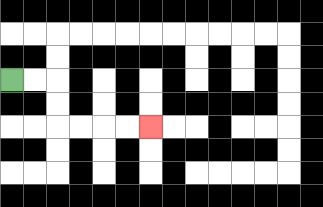{'start': '[0, 3]', 'end': '[6, 5]', 'path_directions': 'R,R,D,D,R,R,R,R', 'path_coordinates': '[[0, 3], [1, 3], [2, 3], [2, 4], [2, 5], [3, 5], [4, 5], [5, 5], [6, 5]]'}